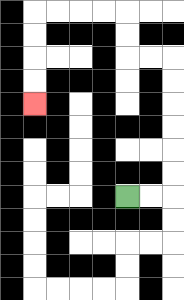{'start': '[5, 8]', 'end': '[1, 4]', 'path_directions': 'R,R,U,U,U,U,U,U,L,L,U,U,L,L,L,L,D,D,D,D', 'path_coordinates': '[[5, 8], [6, 8], [7, 8], [7, 7], [7, 6], [7, 5], [7, 4], [7, 3], [7, 2], [6, 2], [5, 2], [5, 1], [5, 0], [4, 0], [3, 0], [2, 0], [1, 0], [1, 1], [1, 2], [1, 3], [1, 4]]'}